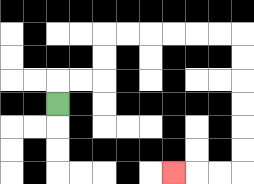{'start': '[2, 4]', 'end': '[7, 7]', 'path_directions': 'U,R,R,U,U,R,R,R,R,R,R,D,D,D,D,D,D,L,L,L', 'path_coordinates': '[[2, 4], [2, 3], [3, 3], [4, 3], [4, 2], [4, 1], [5, 1], [6, 1], [7, 1], [8, 1], [9, 1], [10, 1], [10, 2], [10, 3], [10, 4], [10, 5], [10, 6], [10, 7], [9, 7], [8, 7], [7, 7]]'}